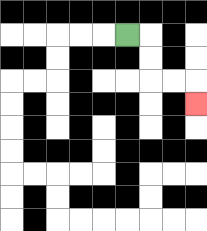{'start': '[5, 1]', 'end': '[8, 4]', 'path_directions': 'R,D,D,R,R,D', 'path_coordinates': '[[5, 1], [6, 1], [6, 2], [6, 3], [7, 3], [8, 3], [8, 4]]'}